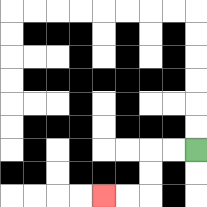{'start': '[8, 6]', 'end': '[4, 8]', 'path_directions': 'L,L,D,D,L,L', 'path_coordinates': '[[8, 6], [7, 6], [6, 6], [6, 7], [6, 8], [5, 8], [4, 8]]'}